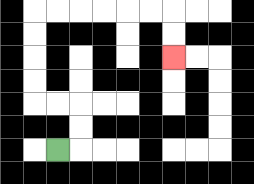{'start': '[2, 6]', 'end': '[7, 2]', 'path_directions': 'R,U,U,L,L,U,U,U,U,R,R,R,R,R,R,D,D', 'path_coordinates': '[[2, 6], [3, 6], [3, 5], [3, 4], [2, 4], [1, 4], [1, 3], [1, 2], [1, 1], [1, 0], [2, 0], [3, 0], [4, 0], [5, 0], [6, 0], [7, 0], [7, 1], [7, 2]]'}